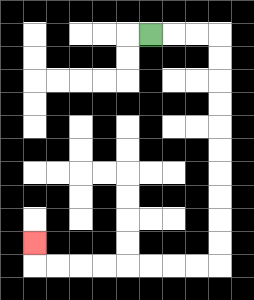{'start': '[6, 1]', 'end': '[1, 10]', 'path_directions': 'R,R,R,D,D,D,D,D,D,D,D,D,D,L,L,L,L,L,L,L,L,U', 'path_coordinates': '[[6, 1], [7, 1], [8, 1], [9, 1], [9, 2], [9, 3], [9, 4], [9, 5], [9, 6], [9, 7], [9, 8], [9, 9], [9, 10], [9, 11], [8, 11], [7, 11], [6, 11], [5, 11], [4, 11], [3, 11], [2, 11], [1, 11], [1, 10]]'}